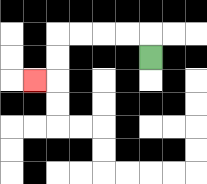{'start': '[6, 2]', 'end': '[1, 3]', 'path_directions': 'U,L,L,L,L,D,D,L', 'path_coordinates': '[[6, 2], [6, 1], [5, 1], [4, 1], [3, 1], [2, 1], [2, 2], [2, 3], [1, 3]]'}